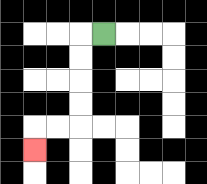{'start': '[4, 1]', 'end': '[1, 6]', 'path_directions': 'L,D,D,D,D,L,L,D', 'path_coordinates': '[[4, 1], [3, 1], [3, 2], [3, 3], [3, 4], [3, 5], [2, 5], [1, 5], [1, 6]]'}